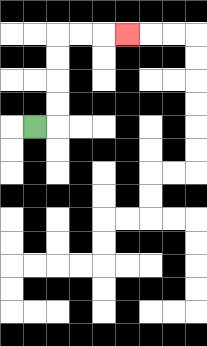{'start': '[1, 5]', 'end': '[5, 1]', 'path_directions': 'R,U,U,U,U,R,R,R', 'path_coordinates': '[[1, 5], [2, 5], [2, 4], [2, 3], [2, 2], [2, 1], [3, 1], [4, 1], [5, 1]]'}